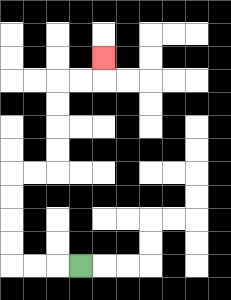{'start': '[3, 11]', 'end': '[4, 2]', 'path_directions': 'L,L,L,U,U,U,U,R,R,U,U,U,U,R,R,U', 'path_coordinates': '[[3, 11], [2, 11], [1, 11], [0, 11], [0, 10], [0, 9], [0, 8], [0, 7], [1, 7], [2, 7], [2, 6], [2, 5], [2, 4], [2, 3], [3, 3], [4, 3], [4, 2]]'}